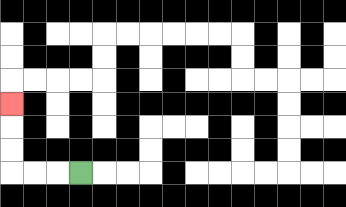{'start': '[3, 7]', 'end': '[0, 4]', 'path_directions': 'L,L,L,U,U,U', 'path_coordinates': '[[3, 7], [2, 7], [1, 7], [0, 7], [0, 6], [0, 5], [0, 4]]'}